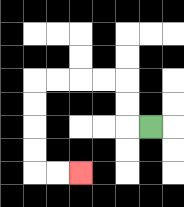{'start': '[6, 5]', 'end': '[3, 7]', 'path_directions': 'L,U,U,L,L,L,L,D,D,D,D,R,R', 'path_coordinates': '[[6, 5], [5, 5], [5, 4], [5, 3], [4, 3], [3, 3], [2, 3], [1, 3], [1, 4], [1, 5], [1, 6], [1, 7], [2, 7], [3, 7]]'}